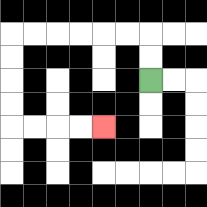{'start': '[6, 3]', 'end': '[4, 5]', 'path_directions': 'U,U,L,L,L,L,L,L,D,D,D,D,R,R,R,R', 'path_coordinates': '[[6, 3], [6, 2], [6, 1], [5, 1], [4, 1], [3, 1], [2, 1], [1, 1], [0, 1], [0, 2], [0, 3], [0, 4], [0, 5], [1, 5], [2, 5], [3, 5], [4, 5]]'}